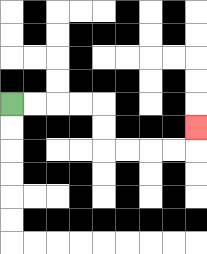{'start': '[0, 4]', 'end': '[8, 5]', 'path_directions': 'R,R,R,R,D,D,R,R,R,R,U', 'path_coordinates': '[[0, 4], [1, 4], [2, 4], [3, 4], [4, 4], [4, 5], [4, 6], [5, 6], [6, 6], [7, 6], [8, 6], [8, 5]]'}